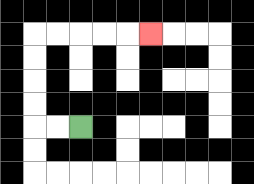{'start': '[3, 5]', 'end': '[6, 1]', 'path_directions': 'L,L,U,U,U,U,R,R,R,R,R', 'path_coordinates': '[[3, 5], [2, 5], [1, 5], [1, 4], [1, 3], [1, 2], [1, 1], [2, 1], [3, 1], [4, 1], [5, 1], [6, 1]]'}